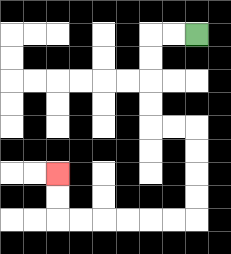{'start': '[8, 1]', 'end': '[2, 7]', 'path_directions': 'L,L,D,D,D,D,R,R,D,D,D,D,L,L,L,L,L,L,U,U', 'path_coordinates': '[[8, 1], [7, 1], [6, 1], [6, 2], [6, 3], [6, 4], [6, 5], [7, 5], [8, 5], [8, 6], [8, 7], [8, 8], [8, 9], [7, 9], [6, 9], [5, 9], [4, 9], [3, 9], [2, 9], [2, 8], [2, 7]]'}